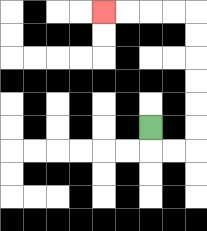{'start': '[6, 5]', 'end': '[4, 0]', 'path_directions': 'D,R,R,U,U,U,U,U,U,L,L,L,L', 'path_coordinates': '[[6, 5], [6, 6], [7, 6], [8, 6], [8, 5], [8, 4], [8, 3], [8, 2], [8, 1], [8, 0], [7, 0], [6, 0], [5, 0], [4, 0]]'}